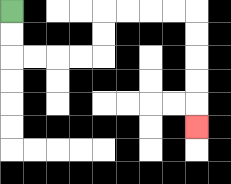{'start': '[0, 0]', 'end': '[8, 5]', 'path_directions': 'D,D,R,R,R,R,U,U,R,R,R,R,D,D,D,D,D', 'path_coordinates': '[[0, 0], [0, 1], [0, 2], [1, 2], [2, 2], [3, 2], [4, 2], [4, 1], [4, 0], [5, 0], [6, 0], [7, 0], [8, 0], [8, 1], [8, 2], [8, 3], [8, 4], [8, 5]]'}